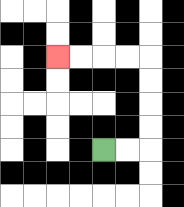{'start': '[4, 6]', 'end': '[2, 2]', 'path_directions': 'R,R,U,U,U,U,L,L,L,L', 'path_coordinates': '[[4, 6], [5, 6], [6, 6], [6, 5], [6, 4], [6, 3], [6, 2], [5, 2], [4, 2], [3, 2], [2, 2]]'}